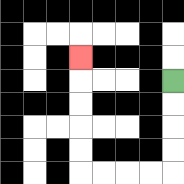{'start': '[7, 3]', 'end': '[3, 2]', 'path_directions': 'D,D,D,D,L,L,L,L,U,U,U,U,U', 'path_coordinates': '[[7, 3], [7, 4], [7, 5], [7, 6], [7, 7], [6, 7], [5, 7], [4, 7], [3, 7], [3, 6], [3, 5], [3, 4], [3, 3], [3, 2]]'}